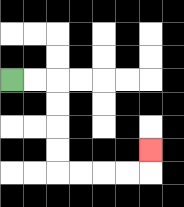{'start': '[0, 3]', 'end': '[6, 6]', 'path_directions': 'R,R,D,D,D,D,R,R,R,R,U', 'path_coordinates': '[[0, 3], [1, 3], [2, 3], [2, 4], [2, 5], [2, 6], [2, 7], [3, 7], [4, 7], [5, 7], [6, 7], [6, 6]]'}